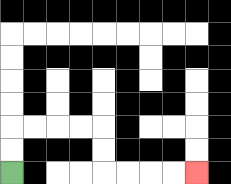{'start': '[0, 7]', 'end': '[8, 7]', 'path_directions': 'U,U,R,R,R,R,D,D,R,R,R,R', 'path_coordinates': '[[0, 7], [0, 6], [0, 5], [1, 5], [2, 5], [3, 5], [4, 5], [4, 6], [4, 7], [5, 7], [6, 7], [7, 7], [8, 7]]'}